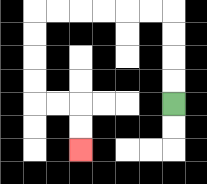{'start': '[7, 4]', 'end': '[3, 6]', 'path_directions': 'U,U,U,U,L,L,L,L,L,L,D,D,D,D,R,R,D,D', 'path_coordinates': '[[7, 4], [7, 3], [7, 2], [7, 1], [7, 0], [6, 0], [5, 0], [4, 0], [3, 0], [2, 0], [1, 0], [1, 1], [1, 2], [1, 3], [1, 4], [2, 4], [3, 4], [3, 5], [3, 6]]'}